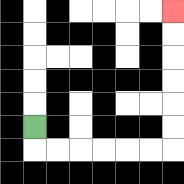{'start': '[1, 5]', 'end': '[7, 0]', 'path_directions': 'D,R,R,R,R,R,R,U,U,U,U,U,U', 'path_coordinates': '[[1, 5], [1, 6], [2, 6], [3, 6], [4, 6], [5, 6], [6, 6], [7, 6], [7, 5], [7, 4], [7, 3], [7, 2], [7, 1], [7, 0]]'}